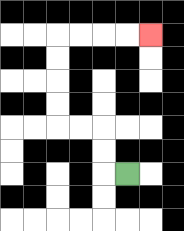{'start': '[5, 7]', 'end': '[6, 1]', 'path_directions': 'L,U,U,L,L,U,U,U,U,R,R,R,R', 'path_coordinates': '[[5, 7], [4, 7], [4, 6], [4, 5], [3, 5], [2, 5], [2, 4], [2, 3], [2, 2], [2, 1], [3, 1], [4, 1], [5, 1], [6, 1]]'}